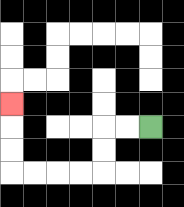{'start': '[6, 5]', 'end': '[0, 4]', 'path_directions': 'L,L,D,D,L,L,L,L,U,U,U', 'path_coordinates': '[[6, 5], [5, 5], [4, 5], [4, 6], [4, 7], [3, 7], [2, 7], [1, 7], [0, 7], [0, 6], [0, 5], [0, 4]]'}